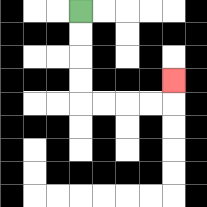{'start': '[3, 0]', 'end': '[7, 3]', 'path_directions': 'D,D,D,D,R,R,R,R,U', 'path_coordinates': '[[3, 0], [3, 1], [3, 2], [3, 3], [3, 4], [4, 4], [5, 4], [6, 4], [7, 4], [7, 3]]'}